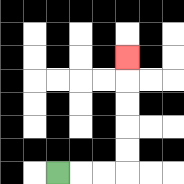{'start': '[2, 7]', 'end': '[5, 2]', 'path_directions': 'R,R,R,U,U,U,U,U', 'path_coordinates': '[[2, 7], [3, 7], [4, 7], [5, 7], [5, 6], [5, 5], [5, 4], [5, 3], [5, 2]]'}